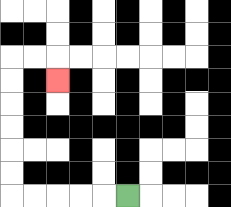{'start': '[5, 8]', 'end': '[2, 3]', 'path_directions': 'L,L,L,L,L,U,U,U,U,U,U,R,R,D', 'path_coordinates': '[[5, 8], [4, 8], [3, 8], [2, 8], [1, 8], [0, 8], [0, 7], [0, 6], [0, 5], [0, 4], [0, 3], [0, 2], [1, 2], [2, 2], [2, 3]]'}